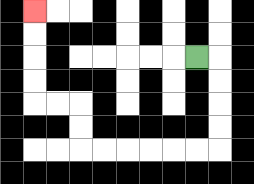{'start': '[8, 2]', 'end': '[1, 0]', 'path_directions': 'R,D,D,D,D,L,L,L,L,L,L,U,U,L,L,U,U,U,U', 'path_coordinates': '[[8, 2], [9, 2], [9, 3], [9, 4], [9, 5], [9, 6], [8, 6], [7, 6], [6, 6], [5, 6], [4, 6], [3, 6], [3, 5], [3, 4], [2, 4], [1, 4], [1, 3], [1, 2], [1, 1], [1, 0]]'}